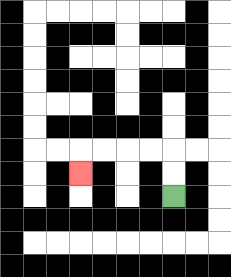{'start': '[7, 8]', 'end': '[3, 7]', 'path_directions': 'U,U,L,L,L,L,D', 'path_coordinates': '[[7, 8], [7, 7], [7, 6], [6, 6], [5, 6], [4, 6], [3, 6], [3, 7]]'}